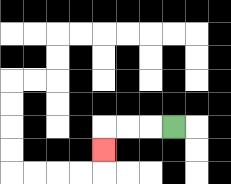{'start': '[7, 5]', 'end': '[4, 6]', 'path_directions': 'L,L,L,D', 'path_coordinates': '[[7, 5], [6, 5], [5, 5], [4, 5], [4, 6]]'}